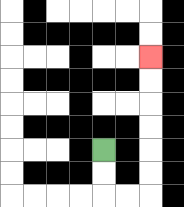{'start': '[4, 6]', 'end': '[6, 2]', 'path_directions': 'D,D,R,R,U,U,U,U,U,U', 'path_coordinates': '[[4, 6], [4, 7], [4, 8], [5, 8], [6, 8], [6, 7], [6, 6], [6, 5], [6, 4], [6, 3], [6, 2]]'}